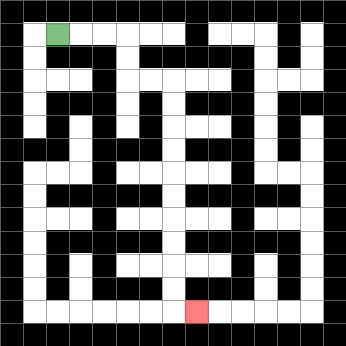{'start': '[2, 1]', 'end': '[8, 13]', 'path_directions': 'R,R,R,D,D,R,R,D,D,D,D,D,D,D,D,D,D,R', 'path_coordinates': '[[2, 1], [3, 1], [4, 1], [5, 1], [5, 2], [5, 3], [6, 3], [7, 3], [7, 4], [7, 5], [7, 6], [7, 7], [7, 8], [7, 9], [7, 10], [7, 11], [7, 12], [7, 13], [8, 13]]'}